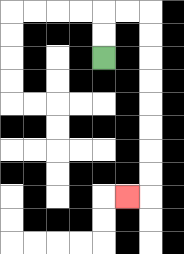{'start': '[4, 2]', 'end': '[5, 8]', 'path_directions': 'U,U,R,R,D,D,D,D,D,D,D,D,L', 'path_coordinates': '[[4, 2], [4, 1], [4, 0], [5, 0], [6, 0], [6, 1], [6, 2], [6, 3], [6, 4], [6, 5], [6, 6], [6, 7], [6, 8], [5, 8]]'}